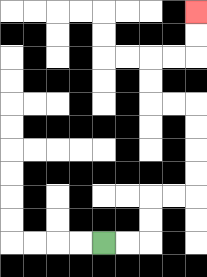{'start': '[4, 10]', 'end': '[8, 0]', 'path_directions': 'R,R,U,U,R,R,U,U,U,U,L,L,U,U,R,R,U,U', 'path_coordinates': '[[4, 10], [5, 10], [6, 10], [6, 9], [6, 8], [7, 8], [8, 8], [8, 7], [8, 6], [8, 5], [8, 4], [7, 4], [6, 4], [6, 3], [6, 2], [7, 2], [8, 2], [8, 1], [8, 0]]'}